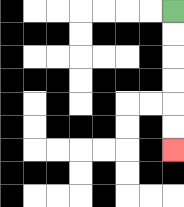{'start': '[7, 0]', 'end': '[7, 6]', 'path_directions': 'D,D,D,D,D,D', 'path_coordinates': '[[7, 0], [7, 1], [7, 2], [7, 3], [7, 4], [7, 5], [7, 6]]'}